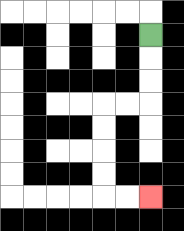{'start': '[6, 1]', 'end': '[6, 8]', 'path_directions': 'D,D,D,L,L,D,D,D,D,R,R', 'path_coordinates': '[[6, 1], [6, 2], [6, 3], [6, 4], [5, 4], [4, 4], [4, 5], [4, 6], [4, 7], [4, 8], [5, 8], [6, 8]]'}